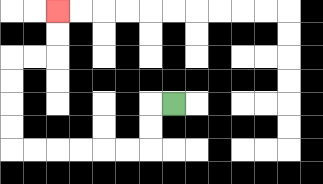{'start': '[7, 4]', 'end': '[2, 0]', 'path_directions': 'L,D,D,L,L,L,L,L,L,U,U,U,U,R,R,U,U', 'path_coordinates': '[[7, 4], [6, 4], [6, 5], [6, 6], [5, 6], [4, 6], [3, 6], [2, 6], [1, 6], [0, 6], [0, 5], [0, 4], [0, 3], [0, 2], [1, 2], [2, 2], [2, 1], [2, 0]]'}